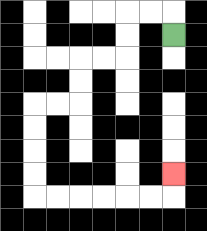{'start': '[7, 1]', 'end': '[7, 7]', 'path_directions': 'U,L,L,D,D,L,L,D,D,L,L,D,D,D,D,R,R,R,R,R,R,U', 'path_coordinates': '[[7, 1], [7, 0], [6, 0], [5, 0], [5, 1], [5, 2], [4, 2], [3, 2], [3, 3], [3, 4], [2, 4], [1, 4], [1, 5], [1, 6], [1, 7], [1, 8], [2, 8], [3, 8], [4, 8], [5, 8], [6, 8], [7, 8], [7, 7]]'}